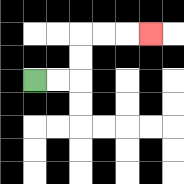{'start': '[1, 3]', 'end': '[6, 1]', 'path_directions': 'R,R,U,U,R,R,R', 'path_coordinates': '[[1, 3], [2, 3], [3, 3], [3, 2], [3, 1], [4, 1], [5, 1], [6, 1]]'}